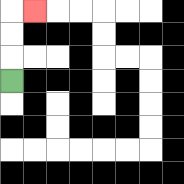{'start': '[0, 3]', 'end': '[1, 0]', 'path_directions': 'U,U,U,R', 'path_coordinates': '[[0, 3], [0, 2], [0, 1], [0, 0], [1, 0]]'}